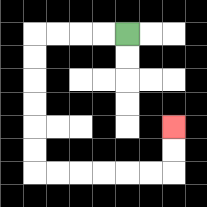{'start': '[5, 1]', 'end': '[7, 5]', 'path_directions': 'L,L,L,L,D,D,D,D,D,D,R,R,R,R,R,R,U,U', 'path_coordinates': '[[5, 1], [4, 1], [3, 1], [2, 1], [1, 1], [1, 2], [1, 3], [1, 4], [1, 5], [1, 6], [1, 7], [2, 7], [3, 7], [4, 7], [5, 7], [6, 7], [7, 7], [7, 6], [7, 5]]'}